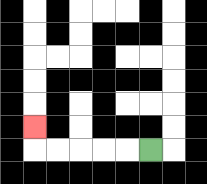{'start': '[6, 6]', 'end': '[1, 5]', 'path_directions': 'L,L,L,L,L,U', 'path_coordinates': '[[6, 6], [5, 6], [4, 6], [3, 6], [2, 6], [1, 6], [1, 5]]'}